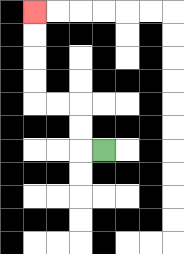{'start': '[4, 6]', 'end': '[1, 0]', 'path_directions': 'L,U,U,L,L,U,U,U,U', 'path_coordinates': '[[4, 6], [3, 6], [3, 5], [3, 4], [2, 4], [1, 4], [1, 3], [1, 2], [1, 1], [1, 0]]'}